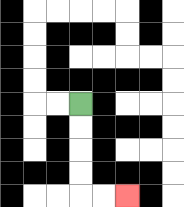{'start': '[3, 4]', 'end': '[5, 8]', 'path_directions': 'D,D,D,D,R,R', 'path_coordinates': '[[3, 4], [3, 5], [3, 6], [3, 7], [3, 8], [4, 8], [5, 8]]'}